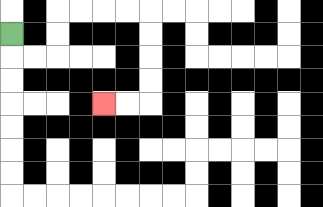{'start': '[0, 1]', 'end': '[4, 4]', 'path_directions': 'D,R,R,U,U,R,R,R,R,D,D,D,D,L,L', 'path_coordinates': '[[0, 1], [0, 2], [1, 2], [2, 2], [2, 1], [2, 0], [3, 0], [4, 0], [5, 0], [6, 0], [6, 1], [6, 2], [6, 3], [6, 4], [5, 4], [4, 4]]'}